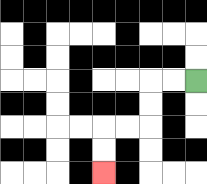{'start': '[8, 3]', 'end': '[4, 7]', 'path_directions': 'L,L,D,D,L,L,D,D', 'path_coordinates': '[[8, 3], [7, 3], [6, 3], [6, 4], [6, 5], [5, 5], [4, 5], [4, 6], [4, 7]]'}